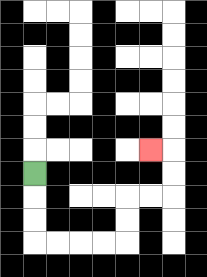{'start': '[1, 7]', 'end': '[6, 6]', 'path_directions': 'D,D,D,R,R,R,R,U,U,R,R,U,U,L', 'path_coordinates': '[[1, 7], [1, 8], [1, 9], [1, 10], [2, 10], [3, 10], [4, 10], [5, 10], [5, 9], [5, 8], [6, 8], [7, 8], [7, 7], [7, 6], [6, 6]]'}